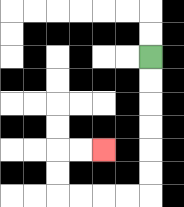{'start': '[6, 2]', 'end': '[4, 6]', 'path_directions': 'D,D,D,D,D,D,L,L,L,L,U,U,R,R', 'path_coordinates': '[[6, 2], [6, 3], [6, 4], [6, 5], [6, 6], [6, 7], [6, 8], [5, 8], [4, 8], [3, 8], [2, 8], [2, 7], [2, 6], [3, 6], [4, 6]]'}